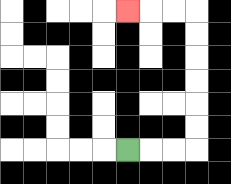{'start': '[5, 6]', 'end': '[5, 0]', 'path_directions': 'R,R,R,U,U,U,U,U,U,L,L,L', 'path_coordinates': '[[5, 6], [6, 6], [7, 6], [8, 6], [8, 5], [8, 4], [8, 3], [8, 2], [8, 1], [8, 0], [7, 0], [6, 0], [5, 0]]'}